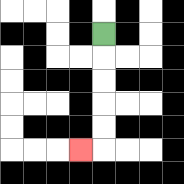{'start': '[4, 1]', 'end': '[3, 6]', 'path_directions': 'D,D,D,D,D,L', 'path_coordinates': '[[4, 1], [4, 2], [4, 3], [4, 4], [4, 5], [4, 6], [3, 6]]'}